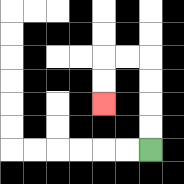{'start': '[6, 6]', 'end': '[4, 4]', 'path_directions': 'U,U,U,U,L,L,D,D', 'path_coordinates': '[[6, 6], [6, 5], [6, 4], [6, 3], [6, 2], [5, 2], [4, 2], [4, 3], [4, 4]]'}